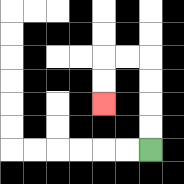{'start': '[6, 6]', 'end': '[4, 4]', 'path_directions': 'U,U,U,U,L,L,D,D', 'path_coordinates': '[[6, 6], [6, 5], [6, 4], [6, 3], [6, 2], [5, 2], [4, 2], [4, 3], [4, 4]]'}